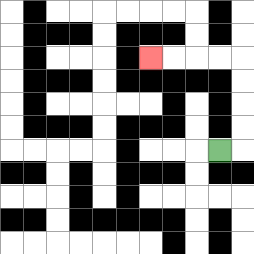{'start': '[9, 6]', 'end': '[6, 2]', 'path_directions': 'R,U,U,U,U,L,L,L,L', 'path_coordinates': '[[9, 6], [10, 6], [10, 5], [10, 4], [10, 3], [10, 2], [9, 2], [8, 2], [7, 2], [6, 2]]'}